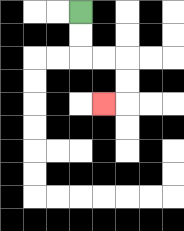{'start': '[3, 0]', 'end': '[4, 4]', 'path_directions': 'D,D,R,R,D,D,L', 'path_coordinates': '[[3, 0], [3, 1], [3, 2], [4, 2], [5, 2], [5, 3], [5, 4], [4, 4]]'}